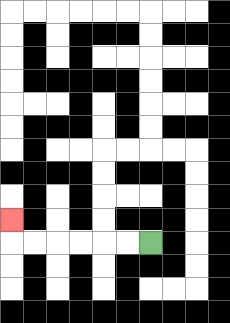{'start': '[6, 10]', 'end': '[0, 9]', 'path_directions': 'L,L,L,L,L,L,U', 'path_coordinates': '[[6, 10], [5, 10], [4, 10], [3, 10], [2, 10], [1, 10], [0, 10], [0, 9]]'}